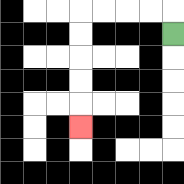{'start': '[7, 1]', 'end': '[3, 5]', 'path_directions': 'U,L,L,L,L,D,D,D,D,D', 'path_coordinates': '[[7, 1], [7, 0], [6, 0], [5, 0], [4, 0], [3, 0], [3, 1], [3, 2], [3, 3], [3, 4], [3, 5]]'}